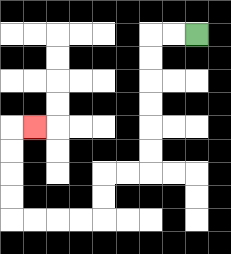{'start': '[8, 1]', 'end': '[1, 5]', 'path_directions': 'L,L,D,D,D,D,D,D,L,L,D,D,L,L,L,L,U,U,U,U,R', 'path_coordinates': '[[8, 1], [7, 1], [6, 1], [6, 2], [6, 3], [6, 4], [6, 5], [6, 6], [6, 7], [5, 7], [4, 7], [4, 8], [4, 9], [3, 9], [2, 9], [1, 9], [0, 9], [0, 8], [0, 7], [0, 6], [0, 5], [1, 5]]'}